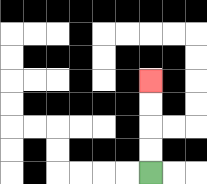{'start': '[6, 7]', 'end': '[6, 3]', 'path_directions': 'U,U,U,U', 'path_coordinates': '[[6, 7], [6, 6], [6, 5], [6, 4], [6, 3]]'}